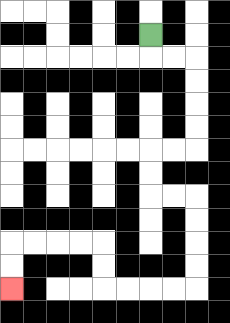{'start': '[6, 1]', 'end': '[0, 12]', 'path_directions': 'D,R,R,D,D,D,D,L,L,D,D,R,R,D,D,D,D,L,L,L,L,U,U,L,L,L,L,D,D', 'path_coordinates': '[[6, 1], [6, 2], [7, 2], [8, 2], [8, 3], [8, 4], [8, 5], [8, 6], [7, 6], [6, 6], [6, 7], [6, 8], [7, 8], [8, 8], [8, 9], [8, 10], [8, 11], [8, 12], [7, 12], [6, 12], [5, 12], [4, 12], [4, 11], [4, 10], [3, 10], [2, 10], [1, 10], [0, 10], [0, 11], [0, 12]]'}